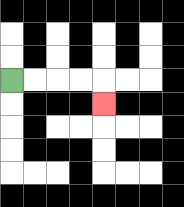{'start': '[0, 3]', 'end': '[4, 4]', 'path_directions': 'R,R,R,R,D', 'path_coordinates': '[[0, 3], [1, 3], [2, 3], [3, 3], [4, 3], [4, 4]]'}